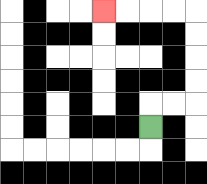{'start': '[6, 5]', 'end': '[4, 0]', 'path_directions': 'U,R,R,U,U,U,U,L,L,L,L', 'path_coordinates': '[[6, 5], [6, 4], [7, 4], [8, 4], [8, 3], [8, 2], [8, 1], [8, 0], [7, 0], [6, 0], [5, 0], [4, 0]]'}